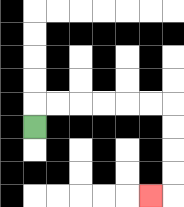{'start': '[1, 5]', 'end': '[6, 8]', 'path_directions': 'U,R,R,R,R,R,R,D,D,D,D,L', 'path_coordinates': '[[1, 5], [1, 4], [2, 4], [3, 4], [4, 4], [5, 4], [6, 4], [7, 4], [7, 5], [7, 6], [7, 7], [7, 8], [6, 8]]'}